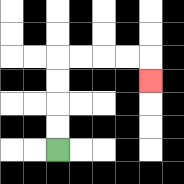{'start': '[2, 6]', 'end': '[6, 3]', 'path_directions': 'U,U,U,U,R,R,R,R,D', 'path_coordinates': '[[2, 6], [2, 5], [2, 4], [2, 3], [2, 2], [3, 2], [4, 2], [5, 2], [6, 2], [6, 3]]'}